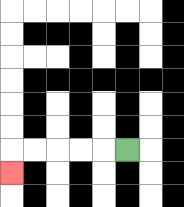{'start': '[5, 6]', 'end': '[0, 7]', 'path_directions': 'L,L,L,L,L,D', 'path_coordinates': '[[5, 6], [4, 6], [3, 6], [2, 6], [1, 6], [0, 6], [0, 7]]'}